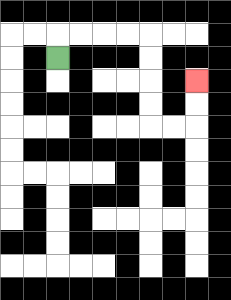{'start': '[2, 2]', 'end': '[8, 3]', 'path_directions': 'U,R,R,R,R,D,D,D,D,R,R,U,U', 'path_coordinates': '[[2, 2], [2, 1], [3, 1], [4, 1], [5, 1], [6, 1], [6, 2], [6, 3], [6, 4], [6, 5], [7, 5], [8, 5], [8, 4], [8, 3]]'}